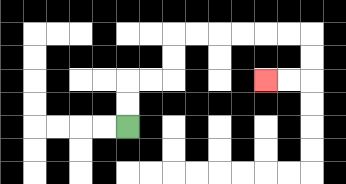{'start': '[5, 5]', 'end': '[11, 3]', 'path_directions': 'U,U,R,R,U,U,R,R,R,R,R,R,D,D,L,L', 'path_coordinates': '[[5, 5], [5, 4], [5, 3], [6, 3], [7, 3], [7, 2], [7, 1], [8, 1], [9, 1], [10, 1], [11, 1], [12, 1], [13, 1], [13, 2], [13, 3], [12, 3], [11, 3]]'}